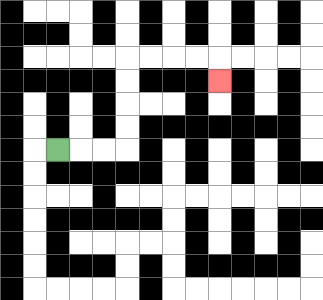{'start': '[2, 6]', 'end': '[9, 3]', 'path_directions': 'R,R,R,U,U,U,U,R,R,R,R,D', 'path_coordinates': '[[2, 6], [3, 6], [4, 6], [5, 6], [5, 5], [5, 4], [5, 3], [5, 2], [6, 2], [7, 2], [8, 2], [9, 2], [9, 3]]'}